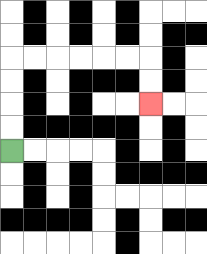{'start': '[0, 6]', 'end': '[6, 4]', 'path_directions': 'U,U,U,U,R,R,R,R,R,R,D,D', 'path_coordinates': '[[0, 6], [0, 5], [0, 4], [0, 3], [0, 2], [1, 2], [2, 2], [3, 2], [4, 2], [5, 2], [6, 2], [6, 3], [6, 4]]'}